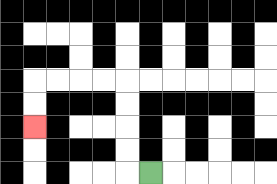{'start': '[6, 7]', 'end': '[1, 5]', 'path_directions': 'L,U,U,U,U,L,L,L,L,D,D', 'path_coordinates': '[[6, 7], [5, 7], [5, 6], [5, 5], [5, 4], [5, 3], [4, 3], [3, 3], [2, 3], [1, 3], [1, 4], [1, 5]]'}